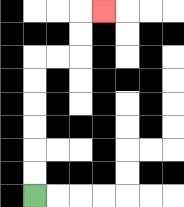{'start': '[1, 8]', 'end': '[4, 0]', 'path_directions': 'U,U,U,U,U,U,R,R,U,U,R', 'path_coordinates': '[[1, 8], [1, 7], [1, 6], [1, 5], [1, 4], [1, 3], [1, 2], [2, 2], [3, 2], [3, 1], [3, 0], [4, 0]]'}